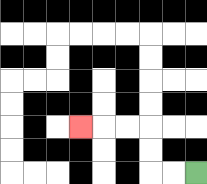{'start': '[8, 7]', 'end': '[3, 5]', 'path_directions': 'L,L,U,U,L,L,L', 'path_coordinates': '[[8, 7], [7, 7], [6, 7], [6, 6], [6, 5], [5, 5], [4, 5], [3, 5]]'}